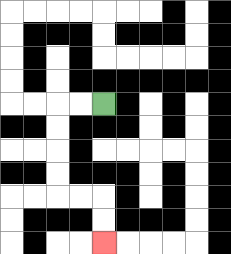{'start': '[4, 4]', 'end': '[4, 10]', 'path_directions': 'L,L,D,D,D,D,R,R,D,D', 'path_coordinates': '[[4, 4], [3, 4], [2, 4], [2, 5], [2, 6], [2, 7], [2, 8], [3, 8], [4, 8], [4, 9], [4, 10]]'}